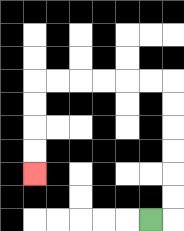{'start': '[6, 9]', 'end': '[1, 7]', 'path_directions': 'R,U,U,U,U,U,U,L,L,L,L,L,L,D,D,D,D', 'path_coordinates': '[[6, 9], [7, 9], [7, 8], [7, 7], [7, 6], [7, 5], [7, 4], [7, 3], [6, 3], [5, 3], [4, 3], [3, 3], [2, 3], [1, 3], [1, 4], [1, 5], [1, 6], [1, 7]]'}